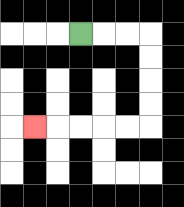{'start': '[3, 1]', 'end': '[1, 5]', 'path_directions': 'R,R,R,D,D,D,D,L,L,L,L,L', 'path_coordinates': '[[3, 1], [4, 1], [5, 1], [6, 1], [6, 2], [6, 3], [6, 4], [6, 5], [5, 5], [4, 5], [3, 5], [2, 5], [1, 5]]'}